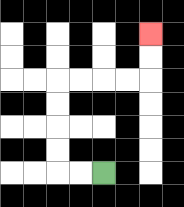{'start': '[4, 7]', 'end': '[6, 1]', 'path_directions': 'L,L,U,U,U,U,R,R,R,R,U,U', 'path_coordinates': '[[4, 7], [3, 7], [2, 7], [2, 6], [2, 5], [2, 4], [2, 3], [3, 3], [4, 3], [5, 3], [6, 3], [6, 2], [6, 1]]'}